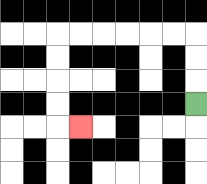{'start': '[8, 4]', 'end': '[3, 5]', 'path_directions': 'U,U,U,L,L,L,L,L,L,D,D,D,D,R', 'path_coordinates': '[[8, 4], [8, 3], [8, 2], [8, 1], [7, 1], [6, 1], [5, 1], [4, 1], [3, 1], [2, 1], [2, 2], [2, 3], [2, 4], [2, 5], [3, 5]]'}